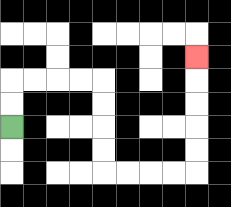{'start': '[0, 5]', 'end': '[8, 2]', 'path_directions': 'U,U,R,R,R,R,D,D,D,D,R,R,R,R,U,U,U,U,U', 'path_coordinates': '[[0, 5], [0, 4], [0, 3], [1, 3], [2, 3], [3, 3], [4, 3], [4, 4], [4, 5], [4, 6], [4, 7], [5, 7], [6, 7], [7, 7], [8, 7], [8, 6], [8, 5], [8, 4], [8, 3], [8, 2]]'}